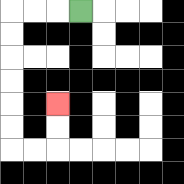{'start': '[3, 0]', 'end': '[2, 4]', 'path_directions': 'L,L,L,D,D,D,D,D,D,R,R,U,U', 'path_coordinates': '[[3, 0], [2, 0], [1, 0], [0, 0], [0, 1], [0, 2], [0, 3], [0, 4], [0, 5], [0, 6], [1, 6], [2, 6], [2, 5], [2, 4]]'}